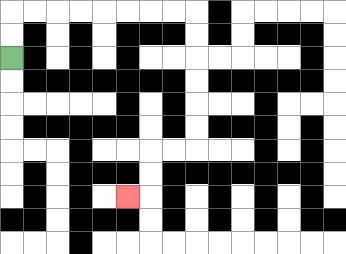{'start': '[0, 2]', 'end': '[5, 8]', 'path_directions': 'U,U,R,R,R,R,R,R,R,R,D,D,D,D,D,D,L,L,D,D,L', 'path_coordinates': '[[0, 2], [0, 1], [0, 0], [1, 0], [2, 0], [3, 0], [4, 0], [5, 0], [6, 0], [7, 0], [8, 0], [8, 1], [8, 2], [8, 3], [8, 4], [8, 5], [8, 6], [7, 6], [6, 6], [6, 7], [6, 8], [5, 8]]'}